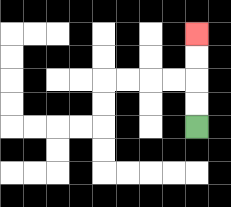{'start': '[8, 5]', 'end': '[8, 1]', 'path_directions': 'U,U,U,U', 'path_coordinates': '[[8, 5], [8, 4], [8, 3], [8, 2], [8, 1]]'}